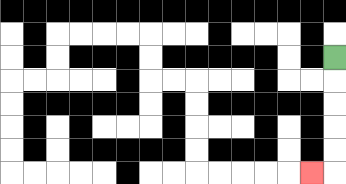{'start': '[14, 2]', 'end': '[13, 7]', 'path_directions': 'D,D,D,D,D,L', 'path_coordinates': '[[14, 2], [14, 3], [14, 4], [14, 5], [14, 6], [14, 7], [13, 7]]'}